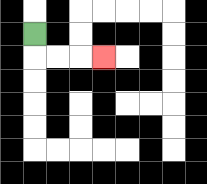{'start': '[1, 1]', 'end': '[4, 2]', 'path_directions': 'D,R,R,R', 'path_coordinates': '[[1, 1], [1, 2], [2, 2], [3, 2], [4, 2]]'}